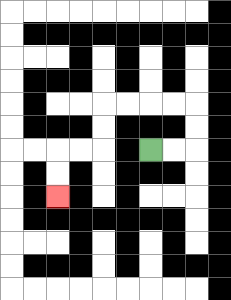{'start': '[6, 6]', 'end': '[2, 8]', 'path_directions': 'R,R,U,U,L,L,L,L,D,D,L,L,D,D', 'path_coordinates': '[[6, 6], [7, 6], [8, 6], [8, 5], [8, 4], [7, 4], [6, 4], [5, 4], [4, 4], [4, 5], [4, 6], [3, 6], [2, 6], [2, 7], [2, 8]]'}